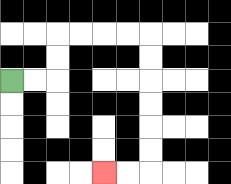{'start': '[0, 3]', 'end': '[4, 7]', 'path_directions': 'R,R,U,U,R,R,R,R,D,D,D,D,D,D,L,L', 'path_coordinates': '[[0, 3], [1, 3], [2, 3], [2, 2], [2, 1], [3, 1], [4, 1], [5, 1], [6, 1], [6, 2], [6, 3], [6, 4], [6, 5], [6, 6], [6, 7], [5, 7], [4, 7]]'}